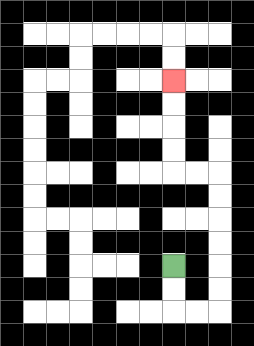{'start': '[7, 11]', 'end': '[7, 3]', 'path_directions': 'D,D,R,R,U,U,U,U,U,U,L,L,U,U,U,U', 'path_coordinates': '[[7, 11], [7, 12], [7, 13], [8, 13], [9, 13], [9, 12], [9, 11], [9, 10], [9, 9], [9, 8], [9, 7], [8, 7], [7, 7], [7, 6], [7, 5], [7, 4], [7, 3]]'}